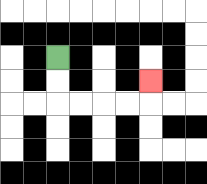{'start': '[2, 2]', 'end': '[6, 3]', 'path_directions': 'D,D,R,R,R,R,U', 'path_coordinates': '[[2, 2], [2, 3], [2, 4], [3, 4], [4, 4], [5, 4], [6, 4], [6, 3]]'}